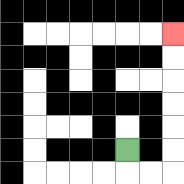{'start': '[5, 6]', 'end': '[7, 1]', 'path_directions': 'D,R,R,U,U,U,U,U,U', 'path_coordinates': '[[5, 6], [5, 7], [6, 7], [7, 7], [7, 6], [7, 5], [7, 4], [7, 3], [7, 2], [7, 1]]'}